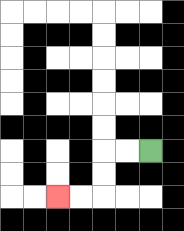{'start': '[6, 6]', 'end': '[2, 8]', 'path_directions': 'L,L,D,D,L,L', 'path_coordinates': '[[6, 6], [5, 6], [4, 6], [4, 7], [4, 8], [3, 8], [2, 8]]'}